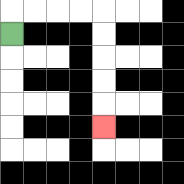{'start': '[0, 1]', 'end': '[4, 5]', 'path_directions': 'U,R,R,R,R,D,D,D,D,D', 'path_coordinates': '[[0, 1], [0, 0], [1, 0], [2, 0], [3, 0], [4, 0], [4, 1], [4, 2], [4, 3], [4, 4], [4, 5]]'}